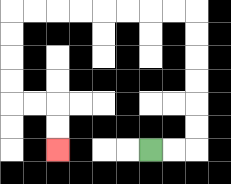{'start': '[6, 6]', 'end': '[2, 6]', 'path_directions': 'R,R,U,U,U,U,U,U,L,L,L,L,L,L,L,L,D,D,D,D,R,R,D,D', 'path_coordinates': '[[6, 6], [7, 6], [8, 6], [8, 5], [8, 4], [8, 3], [8, 2], [8, 1], [8, 0], [7, 0], [6, 0], [5, 0], [4, 0], [3, 0], [2, 0], [1, 0], [0, 0], [0, 1], [0, 2], [0, 3], [0, 4], [1, 4], [2, 4], [2, 5], [2, 6]]'}